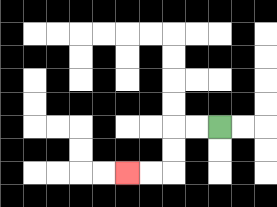{'start': '[9, 5]', 'end': '[5, 7]', 'path_directions': 'L,L,D,D,L,L', 'path_coordinates': '[[9, 5], [8, 5], [7, 5], [7, 6], [7, 7], [6, 7], [5, 7]]'}